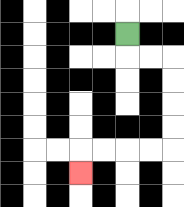{'start': '[5, 1]', 'end': '[3, 7]', 'path_directions': 'D,R,R,D,D,D,D,L,L,L,L,D', 'path_coordinates': '[[5, 1], [5, 2], [6, 2], [7, 2], [7, 3], [7, 4], [7, 5], [7, 6], [6, 6], [5, 6], [4, 6], [3, 6], [3, 7]]'}